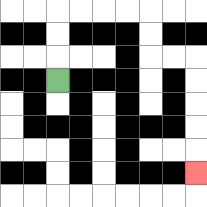{'start': '[2, 3]', 'end': '[8, 7]', 'path_directions': 'U,U,U,R,R,R,R,D,D,R,R,D,D,D,D,D', 'path_coordinates': '[[2, 3], [2, 2], [2, 1], [2, 0], [3, 0], [4, 0], [5, 0], [6, 0], [6, 1], [6, 2], [7, 2], [8, 2], [8, 3], [8, 4], [8, 5], [8, 6], [8, 7]]'}